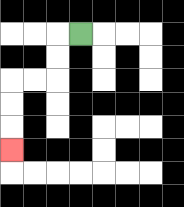{'start': '[3, 1]', 'end': '[0, 6]', 'path_directions': 'L,D,D,L,L,D,D,D', 'path_coordinates': '[[3, 1], [2, 1], [2, 2], [2, 3], [1, 3], [0, 3], [0, 4], [0, 5], [0, 6]]'}